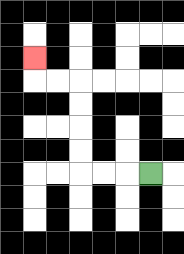{'start': '[6, 7]', 'end': '[1, 2]', 'path_directions': 'L,L,L,U,U,U,U,L,L,U', 'path_coordinates': '[[6, 7], [5, 7], [4, 7], [3, 7], [3, 6], [3, 5], [3, 4], [3, 3], [2, 3], [1, 3], [1, 2]]'}